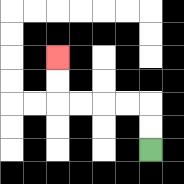{'start': '[6, 6]', 'end': '[2, 2]', 'path_directions': 'U,U,L,L,L,L,U,U', 'path_coordinates': '[[6, 6], [6, 5], [6, 4], [5, 4], [4, 4], [3, 4], [2, 4], [2, 3], [2, 2]]'}